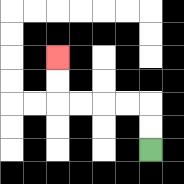{'start': '[6, 6]', 'end': '[2, 2]', 'path_directions': 'U,U,L,L,L,L,U,U', 'path_coordinates': '[[6, 6], [6, 5], [6, 4], [5, 4], [4, 4], [3, 4], [2, 4], [2, 3], [2, 2]]'}